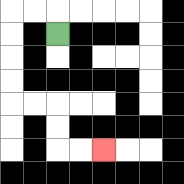{'start': '[2, 1]', 'end': '[4, 6]', 'path_directions': 'U,L,L,D,D,D,D,R,R,D,D,R,R', 'path_coordinates': '[[2, 1], [2, 0], [1, 0], [0, 0], [0, 1], [0, 2], [0, 3], [0, 4], [1, 4], [2, 4], [2, 5], [2, 6], [3, 6], [4, 6]]'}